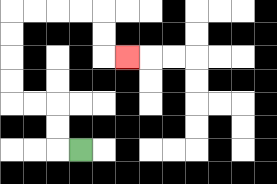{'start': '[3, 6]', 'end': '[5, 2]', 'path_directions': 'L,U,U,L,L,U,U,U,U,R,R,R,R,D,D,R', 'path_coordinates': '[[3, 6], [2, 6], [2, 5], [2, 4], [1, 4], [0, 4], [0, 3], [0, 2], [0, 1], [0, 0], [1, 0], [2, 0], [3, 0], [4, 0], [4, 1], [4, 2], [5, 2]]'}